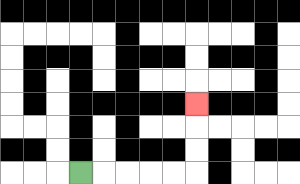{'start': '[3, 7]', 'end': '[8, 4]', 'path_directions': 'R,R,R,R,R,U,U,U', 'path_coordinates': '[[3, 7], [4, 7], [5, 7], [6, 7], [7, 7], [8, 7], [8, 6], [8, 5], [8, 4]]'}